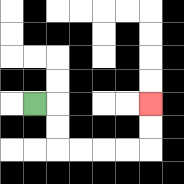{'start': '[1, 4]', 'end': '[6, 4]', 'path_directions': 'R,D,D,R,R,R,R,U,U', 'path_coordinates': '[[1, 4], [2, 4], [2, 5], [2, 6], [3, 6], [4, 6], [5, 6], [6, 6], [6, 5], [6, 4]]'}